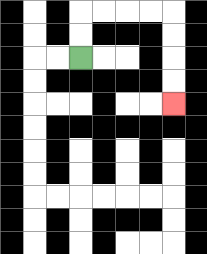{'start': '[3, 2]', 'end': '[7, 4]', 'path_directions': 'U,U,R,R,R,R,D,D,D,D', 'path_coordinates': '[[3, 2], [3, 1], [3, 0], [4, 0], [5, 0], [6, 0], [7, 0], [7, 1], [7, 2], [7, 3], [7, 4]]'}